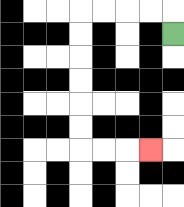{'start': '[7, 1]', 'end': '[6, 6]', 'path_directions': 'U,L,L,L,L,D,D,D,D,D,D,R,R,R', 'path_coordinates': '[[7, 1], [7, 0], [6, 0], [5, 0], [4, 0], [3, 0], [3, 1], [3, 2], [3, 3], [3, 4], [3, 5], [3, 6], [4, 6], [5, 6], [6, 6]]'}